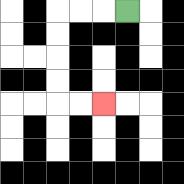{'start': '[5, 0]', 'end': '[4, 4]', 'path_directions': 'L,L,L,D,D,D,D,R,R', 'path_coordinates': '[[5, 0], [4, 0], [3, 0], [2, 0], [2, 1], [2, 2], [2, 3], [2, 4], [3, 4], [4, 4]]'}